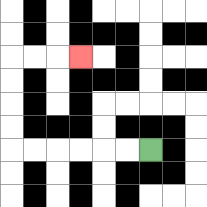{'start': '[6, 6]', 'end': '[3, 2]', 'path_directions': 'L,L,L,L,L,L,U,U,U,U,R,R,R', 'path_coordinates': '[[6, 6], [5, 6], [4, 6], [3, 6], [2, 6], [1, 6], [0, 6], [0, 5], [0, 4], [0, 3], [0, 2], [1, 2], [2, 2], [3, 2]]'}